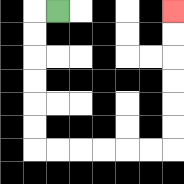{'start': '[2, 0]', 'end': '[7, 0]', 'path_directions': 'L,D,D,D,D,D,D,R,R,R,R,R,R,U,U,U,U,U,U', 'path_coordinates': '[[2, 0], [1, 0], [1, 1], [1, 2], [1, 3], [1, 4], [1, 5], [1, 6], [2, 6], [3, 6], [4, 6], [5, 6], [6, 6], [7, 6], [7, 5], [7, 4], [7, 3], [7, 2], [7, 1], [7, 0]]'}